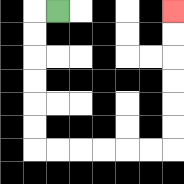{'start': '[2, 0]', 'end': '[7, 0]', 'path_directions': 'L,D,D,D,D,D,D,R,R,R,R,R,R,U,U,U,U,U,U', 'path_coordinates': '[[2, 0], [1, 0], [1, 1], [1, 2], [1, 3], [1, 4], [1, 5], [1, 6], [2, 6], [3, 6], [4, 6], [5, 6], [6, 6], [7, 6], [7, 5], [7, 4], [7, 3], [7, 2], [7, 1], [7, 0]]'}